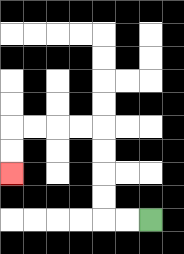{'start': '[6, 9]', 'end': '[0, 7]', 'path_directions': 'L,L,U,U,U,U,L,L,L,L,D,D', 'path_coordinates': '[[6, 9], [5, 9], [4, 9], [4, 8], [4, 7], [4, 6], [4, 5], [3, 5], [2, 5], [1, 5], [0, 5], [0, 6], [0, 7]]'}